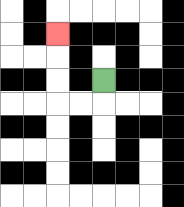{'start': '[4, 3]', 'end': '[2, 1]', 'path_directions': 'D,L,L,U,U,U', 'path_coordinates': '[[4, 3], [4, 4], [3, 4], [2, 4], [2, 3], [2, 2], [2, 1]]'}